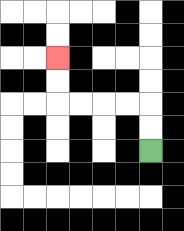{'start': '[6, 6]', 'end': '[2, 2]', 'path_directions': 'U,U,L,L,L,L,U,U', 'path_coordinates': '[[6, 6], [6, 5], [6, 4], [5, 4], [4, 4], [3, 4], [2, 4], [2, 3], [2, 2]]'}